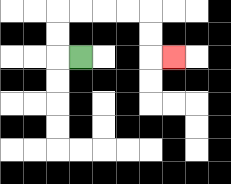{'start': '[3, 2]', 'end': '[7, 2]', 'path_directions': 'L,U,U,R,R,R,R,D,D,R', 'path_coordinates': '[[3, 2], [2, 2], [2, 1], [2, 0], [3, 0], [4, 0], [5, 0], [6, 0], [6, 1], [6, 2], [7, 2]]'}